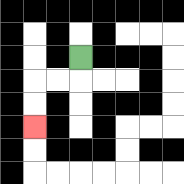{'start': '[3, 2]', 'end': '[1, 5]', 'path_directions': 'D,L,L,D,D', 'path_coordinates': '[[3, 2], [3, 3], [2, 3], [1, 3], [1, 4], [1, 5]]'}